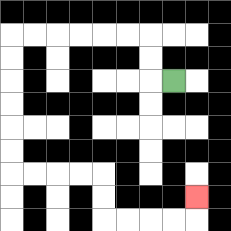{'start': '[7, 3]', 'end': '[8, 8]', 'path_directions': 'L,U,U,L,L,L,L,L,L,D,D,D,D,D,D,R,R,R,R,D,D,R,R,R,R,U', 'path_coordinates': '[[7, 3], [6, 3], [6, 2], [6, 1], [5, 1], [4, 1], [3, 1], [2, 1], [1, 1], [0, 1], [0, 2], [0, 3], [0, 4], [0, 5], [0, 6], [0, 7], [1, 7], [2, 7], [3, 7], [4, 7], [4, 8], [4, 9], [5, 9], [6, 9], [7, 9], [8, 9], [8, 8]]'}